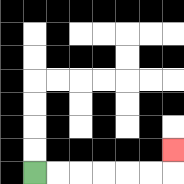{'start': '[1, 7]', 'end': '[7, 6]', 'path_directions': 'R,R,R,R,R,R,U', 'path_coordinates': '[[1, 7], [2, 7], [3, 7], [4, 7], [5, 7], [6, 7], [7, 7], [7, 6]]'}